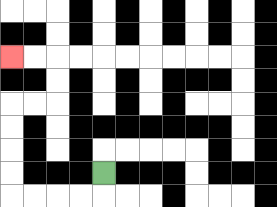{'start': '[4, 7]', 'end': '[0, 2]', 'path_directions': 'D,L,L,L,L,U,U,U,U,R,R,U,U,L,L', 'path_coordinates': '[[4, 7], [4, 8], [3, 8], [2, 8], [1, 8], [0, 8], [0, 7], [0, 6], [0, 5], [0, 4], [1, 4], [2, 4], [2, 3], [2, 2], [1, 2], [0, 2]]'}